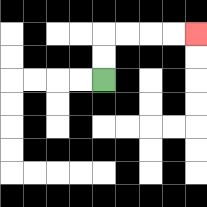{'start': '[4, 3]', 'end': '[8, 1]', 'path_directions': 'U,U,R,R,R,R', 'path_coordinates': '[[4, 3], [4, 2], [4, 1], [5, 1], [6, 1], [7, 1], [8, 1]]'}